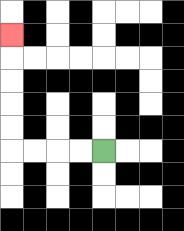{'start': '[4, 6]', 'end': '[0, 1]', 'path_directions': 'L,L,L,L,U,U,U,U,U', 'path_coordinates': '[[4, 6], [3, 6], [2, 6], [1, 6], [0, 6], [0, 5], [0, 4], [0, 3], [0, 2], [0, 1]]'}